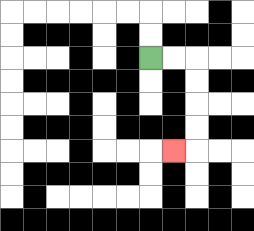{'start': '[6, 2]', 'end': '[7, 6]', 'path_directions': 'R,R,D,D,D,D,L', 'path_coordinates': '[[6, 2], [7, 2], [8, 2], [8, 3], [8, 4], [8, 5], [8, 6], [7, 6]]'}